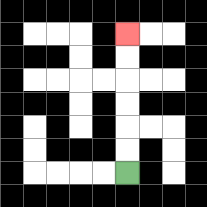{'start': '[5, 7]', 'end': '[5, 1]', 'path_directions': 'U,U,U,U,U,U', 'path_coordinates': '[[5, 7], [5, 6], [5, 5], [5, 4], [5, 3], [5, 2], [5, 1]]'}